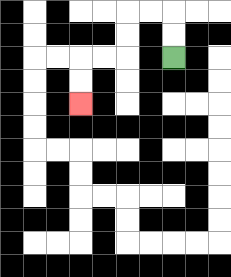{'start': '[7, 2]', 'end': '[3, 4]', 'path_directions': 'U,U,L,L,D,D,L,L,D,D', 'path_coordinates': '[[7, 2], [7, 1], [7, 0], [6, 0], [5, 0], [5, 1], [5, 2], [4, 2], [3, 2], [3, 3], [3, 4]]'}